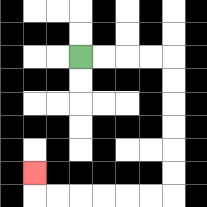{'start': '[3, 2]', 'end': '[1, 7]', 'path_directions': 'R,R,R,R,D,D,D,D,D,D,L,L,L,L,L,L,U', 'path_coordinates': '[[3, 2], [4, 2], [5, 2], [6, 2], [7, 2], [7, 3], [7, 4], [7, 5], [7, 6], [7, 7], [7, 8], [6, 8], [5, 8], [4, 8], [3, 8], [2, 8], [1, 8], [1, 7]]'}